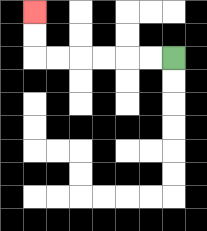{'start': '[7, 2]', 'end': '[1, 0]', 'path_directions': 'L,L,L,L,L,L,U,U', 'path_coordinates': '[[7, 2], [6, 2], [5, 2], [4, 2], [3, 2], [2, 2], [1, 2], [1, 1], [1, 0]]'}